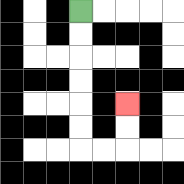{'start': '[3, 0]', 'end': '[5, 4]', 'path_directions': 'D,D,D,D,D,D,R,R,U,U', 'path_coordinates': '[[3, 0], [3, 1], [3, 2], [3, 3], [3, 4], [3, 5], [3, 6], [4, 6], [5, 6], [5, 5], [5, 4]]'}